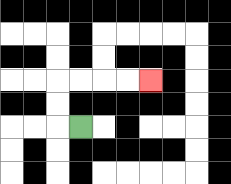{'start': '[3, 5]', 'end': '[6, 3]', 'path_directions': 'L,U,U,R,R,R,R', 'path_coordinates': '[[3, 5], [2, 5], [2, 4], [2, 3], [3, 3], [4, 3], [5, 3], [6, 3]]'}